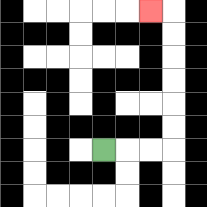{'start': '[4, 6]', 'end': '[6, 0]', 'path_directions': 'R,R,R,U,U,U,U,U,U,L', 'path_coordinates': '[[4, 6], [5, 6], [6, 6], [7, 6], [7, 5], [7, 4], [7, 3], [7, 2], [7, 1], [7, 0], [6, 0]]'}